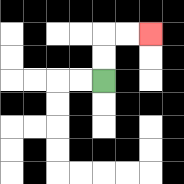{'start': '[4, 3]', 'end': '[6, 1]', 'path_directions': 'U,U,R,R', 'path_coordinates': '[[4, 3], [4, 2], [4, 1], [5, 1], [6, 1]]'}